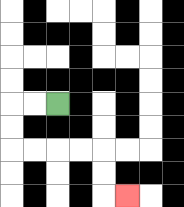{'start': '[2, 4]', 'end': '[5, 8]', 'path_directions': 'L,L,D,D,R,R,R,R,D,D,R', 'path_coordinates': '[[2, 4], [1, 4], [0, 4], [0, 5], [0, 6], [1, 6], [2, 6], [3, 6], [4, 6], [4, 7], [4, 8], [5, 8]]'}